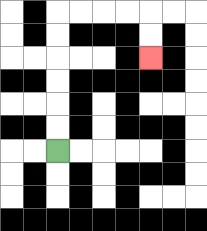{'start': '[2, 6]', 'end': '[6, 2]', 'path_directions': 'U,U,U,U,U,U,R,R,R,R,D,D', 'path_coordinates': '[[2, 6], [2, 5], [2, 4], [2, 3], [2, 2], [2, 1], [2, 0], [3, 0], [4, 0], [5, 0], [6, 0], [6, 1], [6, 2]]'}